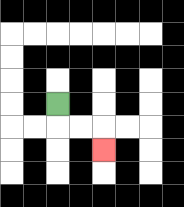{'start': '[2, 4]', 'end': '[4, 6]', 'path_directions': 'D,R,R,D', 'path_coordinates': '[[2, 4], [2, 5], [3, 5], [4, 5], [4, 6]]'}